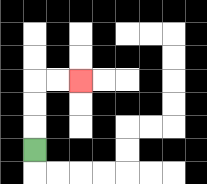{'start': '[1, 6]', 'end': '[3, 3]', 'path_directions': 'U,U,U,R,R', 'path_coordinates': '[[1, 6], [1, 5], [1, 4], [1, 3], [2, 3], [3, 3]]'}